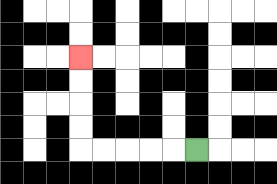{'start': '[8, 6]', 'end': '[3, 2]', 'path_directions': 'L,L,L,L,L,U,U,U,U', 'path_coordinates': '[[8, 6], [7, 6], [6, 6], [5, 6], [4, 6], [3, 6], [3, 5], [3, 4], [3, 3], [3, 2]]'}